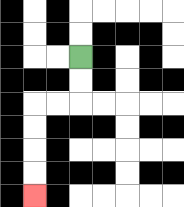{'start': '[3, 2]', 'end': '[1, 8]', 'path_directions': 'D,D,L,L,D,D,D,D', 'path_coordinates': '[[3, 2], [3, 3], [3, 4], [2, 4], [1, 4], [1, 5], [1, 6], [1, 7], [1, 8]]'}